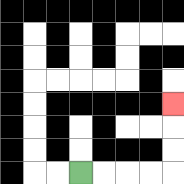{'start': '[3, 7]', 'end': '[7, 4]', 'path_directions': 'R,R,R,R,U,U,U', 'path_coordinates': '[[3, 7], [4, 7], [5, 7], [6, 7], [7, 7], [7, 6], [7, 5], [7, 4]]'}